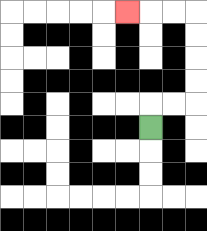{'start': '[6, 5]', 'end': '[5, 0]', 'path_directions': 'U,R,R,U,U,U,U,L,L,L', 'path_coordinates': '[[6, 5], [6, 4], [7, 4], [8, 4], [8, 3], [8, 2], [8, 1], [8, 0], [7, 0], [6, 0], [5, 0]]'}